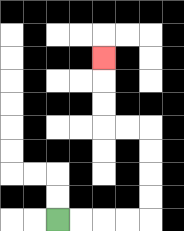{'start': '[2, 9]', 'end': '[4, 2]', 'path_directions': 'R,R,R,R,U,U,U,U,L,L,U,U,U', 'path_coordinates': '[[2, 9], [3, 9], [4, 9], [5, 9], [6, 9], [6, 8], [6, 7], [6, 6], [6, 5], [5, 5], [4, 5], [4, 4], [4, 3], [4, 2]]'}